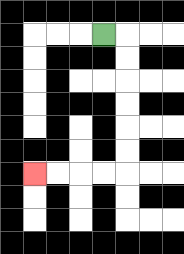{'start': '[4, 1]', 'end': '[1, 7]', 'path_directions': 'R,D,D,D,D,D,D,L,L,L,L', 'path_coordinates': '[[4, 1], [5, 1], [5, 2], [5, 3], [5, 4], [5, 5], [5, 6], [5, 7], [4, 7], [3, 7], [2, 7], [1, 7]]'}